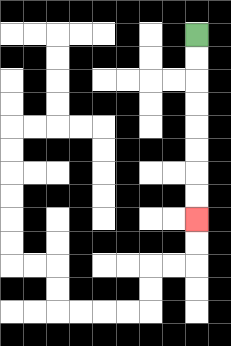{'start': '[8, 1]', 'end': '[8, 9]', 'path_directions': 'D,D,D,D,D,D,D,D', 'path_coordinates': '[[8, 1], [8, 2], [8, 3], [8, 4], [8, 5], [8, 6], [8, 7], [8, 8], [8, 9]]'}